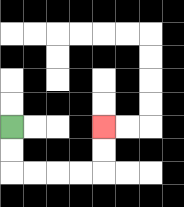{'start': '[0, 5]', 'end': '[4, 5]', 'path_directions': 'D,D,R,R,R,R,U,U', 'path_coordinates': '[[0, 5], [0, 6], [0, 7], [1, 7], [2, 7], [3, 7], [4, 7], [4, 6], [4, 5]]'}